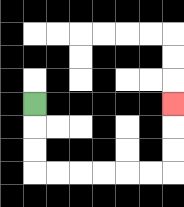{'start': '[1, 4]', 'end': '[7, 4]', 'path_directions': 'D,D,D,R,R,R,R,R,R,U,U,U', 'path_coordinates': '[[1, 4], [1, 5], [1, 6], [1, 7], [2, 7], [3, 7], [4, 7], [5, 7], [6, 7], [7, 7], [7, 6], [7, 5], [7, 4]]'}